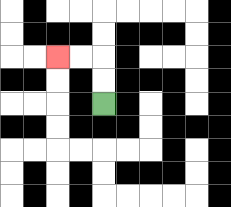{'start': '[4, 4]', 'end': '[2, 2]', 'path_directions': 'U,U,L,L', 'path_coordinates': '[[4, 4], [4, 3], [4, 2], [3, 2], [2, 2]]'}